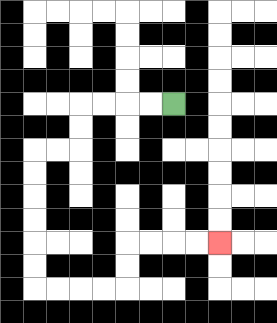{'start': '[7, 4]', 'end': '[9, 10]', 'path_directions': 'L,L,L,L,D,D,L,L,D,D,D,D,D,D,R,R,R,R,U,U,R,R,R,R', 'path_coordinates': '[[7, 4], [6, 4], [5, 4], [4, 4], [3, 4], [3, 5], [3, 6], [2, 6], [1, 6], [1, 7], [1, 8], [1, 9], [1, 10], [1, 11], [1, 12], [2, 12], [3, 12], [4, 12], [5, 12], [5, 11], [5, 10], [6, 10], [7, 10], [8, 10], [9, 10]]'}